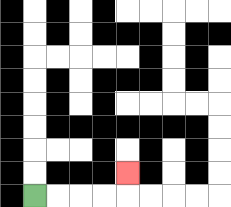{'start': '[1, 8]', 'end': '[5, 7]', 'path_directions': 'R,R,R,R,U', 'path_coordinates': '[[1, 8], [2, 8], [3, 8], [4, 8], [5, 8], [5, 7]]'}